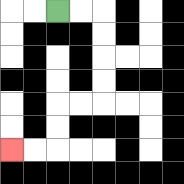{'start': '[2, 0]', 'end': '[0, 6]', 'path_directions': 'R,R,D,D,D,D,L,L,D,D,L,L', 'path_coordinates': '[[2, 0], [3, 0], [4, 0], [4, 1], [4, 2], [4, 3], [4, 4], [3, 4], [2, 4], [2, 5], [2, 6], [1, 6], [0, 6]]'}